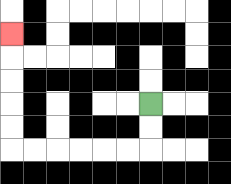{'start': '[6, 4]', 'end': '[0, 1]', 'path_directions': 'D,D,L,L,L,L,L,L,U,U,U,U,U', 'path_coordinates': '[[6, 4], [6, 5], [6, 6], [5, 6], [4, 6], [3, 6], [2, 6], [1, 6], [0, 6], [0, 5], [0, 4], [0, 3], [0, 2], [0, 1]]'}